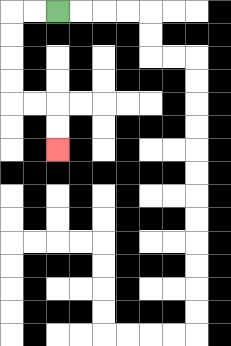{'start': '[2, 0]', 'end': '[2, 6]', 'path_directions': 'L,L,D,D,D,D,R,R,D,D', 'path_coordinates': '[[2, 0], [1, 0], [0, 0], [0, 1], [0, 2], [0, 3], [0, 4], [1, 4], [2, 4], [2, 5], [2, 6]]'}